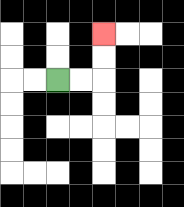{'start': '[2, 3]', 'end': '[4, 1]', 'path_directions': 'R,R,U,U', 'path_coordinates': '[[2, 3], [3, 3], [4, 3], [4, 2], [4, 1]]'}